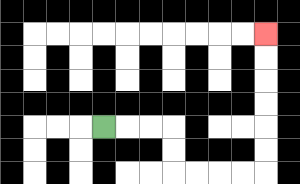{'start': '[4, 5]', 'end': '[11, 1]', 'path_directions': 'R,R,R,D,D,R,R,R,R,U,U,U,U,U,U', 'path_coordinates': '[[4, 5], [5, 5], [6, 5], [7, 5], [7, 6], [7, 7], [8, 7], [9, 7], [10, 7], [11, 7], [11, 6], [11, 5], [11, 4], [11, 3], [11, 2], [11, 1]]'}